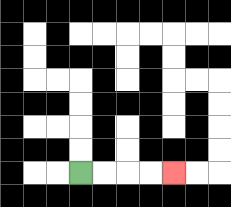{'start': '[3, 7]', 'end': '[7, 7]', 'path_directions': 'R,R,R,R', 'path_coordinates': '[[3, 7], [4, 7], [5, 7], [6, 7], [7, 7]]'}